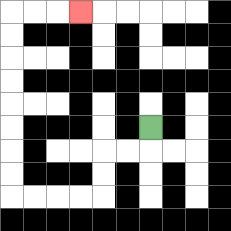{'start': '[6, 5]', 'end': '[3, 0]', 'path_directions': 'D,L,L,D,D,L,L,L,L,U,U,U,U,U,U,U,U,R,R,R', 'path_coordinates': '[[6, 5], [6, 6], [5, 6], [4, 6], [4, 7], [4, 8], [3, 8], [2, 8], [1, 8], [0, 8], [0, 7], [0, 6], [0, 5], [0, 4], [0, 3], [0, 2], [0, 1], [0, 0], [1, 0], [2, 0], [3, 0]]'}